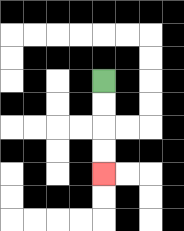{'start': '[4, 3]', 'end': '[4, 7]', 'path_directions': 'D,D,D,D', 'path_coordinates': '[[4, 3], [4, 4], [4, 5], [4, 6], [4, 7]]'}